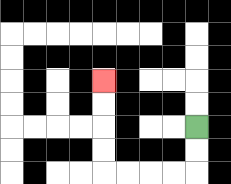{'start': '[8, 5]', 'end': '[4, 3]', 'path_directions': 'D,D,L,L,L,L,U,U,U,U', 'path_coordinates': '[[8, 5], [8, 6], [8, 7], [7, 7], [6, 7], [5, 7], [4, 7], [4, 6], [4, 5], [4, 4], [4, 3]]'}